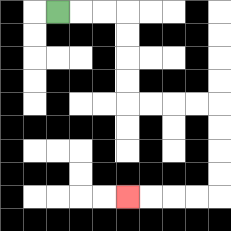{'start': '[2, 0]', 'end': '[5, 8]', 'path_directions': 'R,R,R,D,D,D,D,R,R,R,R,D,D,D,D,L,L,L,L', 'path_coordinates': '[[2, 0], [3, 0], [4, 0], [5, 0], [5, 1], [5, 2], [5, 3], [5, 4], [6, 4], [7, 4], [8, 4], [9, 4], [9, 5], [9, 6], [9, 7], [9, 8], [8, 8], [7, 8], [6, 8], [5, 8]]'}